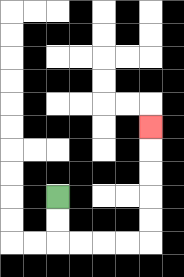{'start': '[2, 8]', 'end': '[6, 5]', 'path_directions': 'D,D,R,R,R,R,U,U,U,U,U', 'path_coordinates': '[[2, 8], [2, 9], [2, 10], [3, 10], [4, 10], [5, 10], [6, 10], [6, 9], [6, 8], [6, 7], [6, 6], [6, 5]]'}